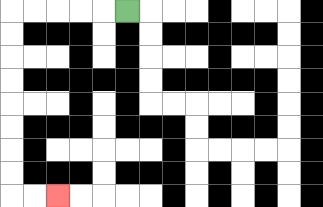{'start': '[5, 0]', 'end': '[2, 8]', 'path_directions': 'L,L,L,L,L,D,D,D,D,D,D,D,D,R,R', 'path_coordinates': '[[5, 0], [4, 0], [3, 0], [2, 0], [1, 0], [0, 0], [0, 1], [0, 2], [0, 3], [0, 4], [0, 5], [0, 6], [0, 7], [0, 8], [1, 8], [2, 8]]'}